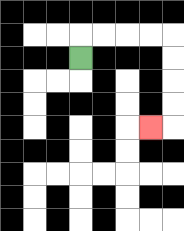{'start': '[3, 2]', 'end': '[6, 5]', 'path_directions': 'U,R,R,R,R,D,D,D,D,L', 'path_coordinates': '[[3, 2], [3, 1], [4, 1], [5, 1], [6, 1], [7, 1], [7, 2], [7, 3], [7, 4], [7, 5], [6, 5]]'}